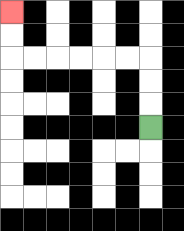{'start': '[6, 5]', 'end': '[0, 0]', 'path_directions': 'U,U,U,L,L,L,L,L,L,U,U', 'path_coordinates': '[[6, 5], [6, 4], [6, 3], [6, 2], [5, 2], [4, 2], [3, 2], [2, 2], [1, 2], [0, 2], [0, 1], [0, 0]]'}